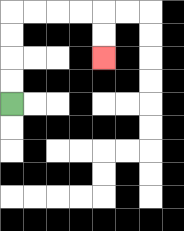{'start': '[0, 4]', 'end': '[4, 2]', 'path_directions': 'U,U,U,U,R,R,R,R,D,D', 'path_coordinates': '[[0, 4], [0, 3], [0, 2], [0, 1], [0, 0], [1, 0], [2, 0], [3, 0], [4, 0], [4, 1], [4, 2]]'}